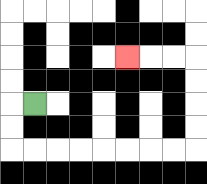{'start': '[1, 4]', 'end': '[5, 2]', 'path_directions': 'L,D,D,R,R,R,R,R,R,R,R,U,U,U,U,L,L,L', 'path_coordinates': '[[1, 4], [0, 4], [0, 5], [0, 6], [1, 6], [2, 6], [3, 6], [4, 6], [5, 6], [6, 6], [7, 6], [8, 6], [8, 5], [8, 4], [8, 3], [8, 2], [7, 2], [6, 2], [5, 2]]'}